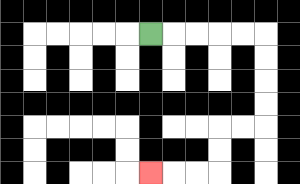{'start': '[6, 1]', 'end': '[6, 7]', 'path_directions': 'R,R,R,R,R,D,D,D,D,L,L,D,D,L,L,L', 'path_coordinates': '[[6, 1], [7, 1], [8, 1], [9, 1], [10, 1], [11, 1], [11, 2], [11, 3], [11, 4], [11, 5], [10, 5], [9, 5], [9, 6], [9, 7], [8, 7], [7, 7], [6, 7]]'}